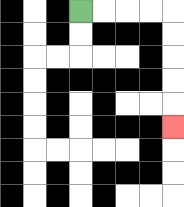{'start': '[3, 0]', 'end': '[7, 5]', 'path_directions': 'R,R,R,R,D,D,D,D,D', 'path_coordinates': '[[3, 0], [4, 0], [5, 0], [6, 0], [7, 0], [7, 1], [7, 2], [7, 3], [7, 4], [7, 5]]'}